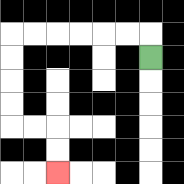{'start': '[6, 2]', 'end': '[2, 7]', 'path_directions': 'U,L,L,L,L,L,L,D,D,D,D,R,R,D,D', 'path_coordinates': '[[6, 2], [6, 1], [5, 1], [4, 1], [3, 1], [2, 1], [1, 1], [0, 1], [0, 2], [0, 3], [0, 4], [0, 5], [1, 5], [2, 5], [2, 6], [2, 7]]'}